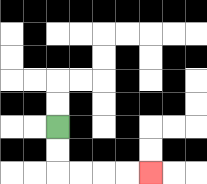{'start': '[2, 5]', 'end': '[6, 7]', 'path_directions': 'D,D,R,R,R,R', 'path_coordinates': '[[2, 5], [2, 6], [2, 7], [3, 7], [4, 7], [5, 7], [6, 7]]'}